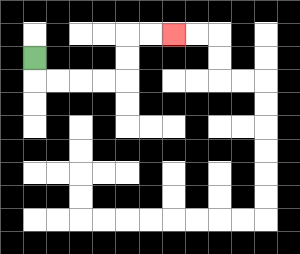{'start': '[1, 2]', 'end': '[7, 1]', 'path_directions': 'D,R,R,R,R,U,U,R,R', 'path_coordinates': '[[1, 2], [1, 3], [2, 3], [3, 3], [4, 3], [5, 3], [5, 2], [5, 1], [6, 1], [7, 1]]'}